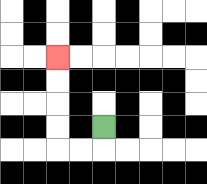{'start': '[4, 5]', 'end': '[2, 2]', 'path_directions': 'D,L,L,U,U,U,U', 'path_coordinates': '[[4, 5], [4, 6], [3, 6], [2, 6], [2, 5], [2, 4], [2, 3], [2, 2]]'}